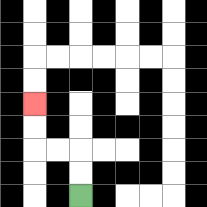{'start': '[3, 8]', 'end': '[1, 4]', 'path_directions': 'U,U,L,L,U,U', 'path_coordinates': '[[3, 8], [3, 7], [3, 6], [2, 6], [1, 6], [1, 5], [1, 4]]'}